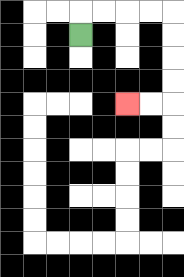{'start': '[3, 1]', 'end': '[5, 4]', 'path_directions': 'U,R,R,R,R,D,D,D,D,L,L', 'path_coordinates': '[[3, 1], [3, 0], [4, 0], [5, 0], [6, 0], [7, 0], [7, 1], [7, 2], [7, 3], [7, 4], [6, 4], [5, 4]]'}